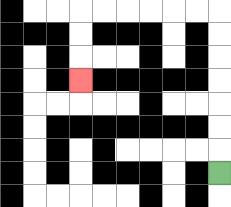{'start': '[9, 7]', 'end': '[3, 3]', 'path_directions': 'U,U,U,U,U,U,U,L,L,L,L,L,L,D,D,D', 'path_coordinates': '[[9, 7], [9, 6], [9, 5], [9, 4], [9, 3], [9, 2], [9, 1], [9, 0], [8, 0], [7, 0], [6, 0], [5, 0], [4, 0], [3, 0], [3, 1], [3, 2], [3, 3]]'}